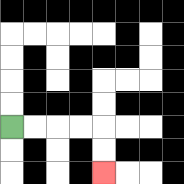{'start': '[0, 5]', 'end': '[4, 7]', 'path_directions': 'R,R,R,R,D,D', 'path_coordinates': '[[0, 5], [1, 5], [2, 5], [3, 5], [4, 5], [4, 6], [4, 7]]'}